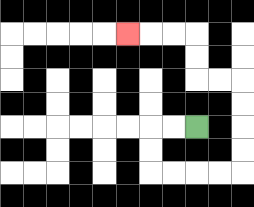{'start': '[8, 5]', 'end': '[5, 1]', 'path_directions': 'L,L,D,D,R,R,R,R,U,U,U,U,L,L,U,U,L,L,L', 'path_coordinates': '[[8, 5], [7, 5], [6, 5], [6, 6], [6, 7], [7, 7], [8, 7], [9, 7], [10, 7], [10, 6], [10, 5], [10, 4], [10, 3], [9, 3], [8, 3], [8, 2], [8, 1], [7, 1], [6, 1], [5, 1]]'}